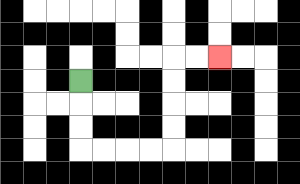{'start': '[3, 3]', 'end': '[9, 2]', 'path_directions': 'D,D,D,R,R,R,R,U,U,U,U,R,R', 'path_coordinates': '[[3, 3], [3, 4], [3, 5], [3, 6], [4, 6], [5, 6], [6, 6], [7, 6], [7, 5], [7, 4], [7, 3], [7, 2], [8, 2], [9, 2]]'}